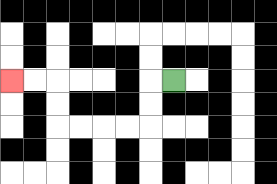{'start': '[7, 3]', 'end': '[0, 3]', 'path_directions': 'L,D,D,L,L,L,L,U,U,L,L', 'path_coordinates': '[[7, 3], [6, 3], [6, 4], [6, 5], [5, 5], [4, 5], [3, 5], [2, 5], [2, 4], [2, 3], [1, 3], [0, 3]]'}